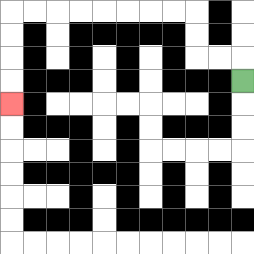{'start': '[10, 3]', 'end': '[0, 4]', 'path_directions': 'U,L,L,U,U,L,L,L,L,L,L,L,L,D,D,D,D', 'path_coordinates': '[[10, 3], [10, 2], [9, 2], [8, 2], [8, 1], [8, 0], [7, 0], [6, 0], [5, 0], [4, 0], [3, 0], [2, 0], [1, 0], [0, 0], [0, 1], [0, 2], [0, 3], [0, 4]]'}